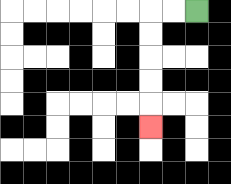{'start': '[8, 0]', 'end': '[6, 5]', 'path_directions': 'L,L,D,D,D,D,D', 'path_coordinates': '[[8, 0], [7, 0], [6, 0], [6, 1], [6, 2], [6, 3], [6, 4], [6, 5]]'}